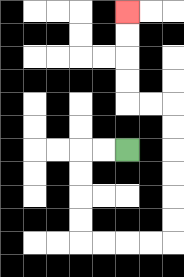{'start': '[5, 6]', 'end': '[5, 0]', 'path_directions': 'L,L,D,D,D,D,R,R,R,R,U,U,U,U,U,U,L,L,U,U,U,U', 'path_coordinates': '[[5, 6], [4, 6], [3, 6], [3, 7], [3, 8], [3, 9], [3, 10], [4, 10], [5, 10], [6, 10], [7, 10], [7, 9], [7, 8], [7, 7], [7, 6], [7, 5], [7, 4], [6, 4], [5, 4], [5, 3], [5, 2], [5, 1], [5, 0]]'}